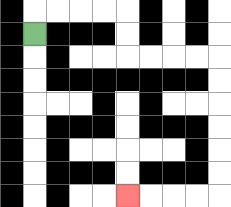{'start': '[1, 1]', 'end': '[5, 8]', 'path_directions': 'U,R,R,R,R,D,D,R,R,R,R,D,D,D,D,D,D,L,L,L,L', 'path_coordinates': '[[1, 1], [1, 0], [2, 0], [3, 0], [4, 0], [5, 0], [5, 1], [5, 2], [6, 2], [7, 2], [8, 2], [9, 2], [9, 3], [9, 4], [9, 5], [9, 6], [9, 7], [9, 8], [8, 8], [7, 8], [6, 8], [5, 8]]'}